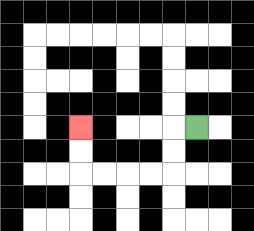{'start': '[8, 5]', 'end': '[3, 5]', 'path_directions': 'L,D,D,L,L,L,L,U,U', 'path_coordinates': '[[8, 5], [7, 5], [7, 6], [7, 7], [6, 7], [5, 7], [4, 7], [3, 7], [3, 6], [3, 5]]'}